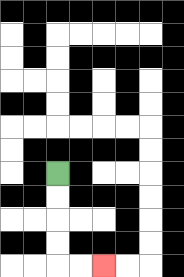{'start': '[2, 7]', 'end': '[4, 11]', 'path_directions': 'D,D,D,D,R,R', 'path_coordinates': '[[2, 7], [2, 8], [2, 9], [2, 10], [2, 11], [3, 11], [4, 11]]'}